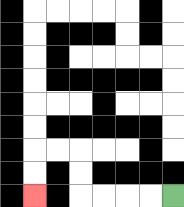{'start': '[7, 8]', 'end': '[1, 8]', 'path_directions': 'L,L,L,L,U,U,L,L,D,D', 'path_coordinates': '[[7, 8], [6, 8], [5, 8], [4, 8], [3, 8], [3, 7], [3, 6], [2, 6], [1, 6], [1, 7], [1, 8]]'}